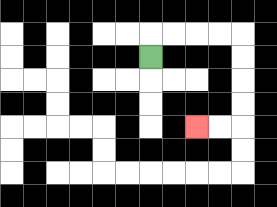{'start': '[6, 2]', 'end': '[8, 5]', 'path_directions': 'U,R,R,R,R,D,D,D,D,L,L', 'path_coordinates': '[[6, 2], [6, 1], [7, 1], [8, 1], [9, 1], [10, 1], [10, 2], [10, 3], [10, 4], [10, 5], [9, 5], [8, 5]]'}